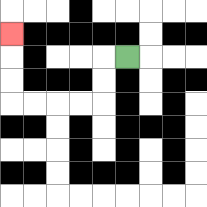{'start': '[5, 2]', 'end': '[0, 1]', 'path_directions': 'L,D,D,L,L,L,L,U,U,U', 'path_coordinates': '[[5, 2], [4, 2], [4, 3], [4, 4], [3, 4], [2, 4], [1, 4], [0, 4], [0, 3], [0, 2], [0, 1]]'}